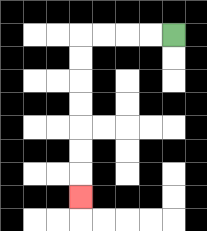{'start': '[7, 1]', 'end': '[3, 8]', 'path_directions': 'L,L,L,L,D,D,D,D,D,D,D', 'path_coordinates': '[[7, 1], [6, 1], [5, 1], [4, 1], [3, 1], [3, 2], [3, 3], [3, 4], [3, 5], [3, 6], [3, 7], [3, 8]]'}